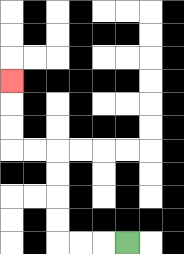{'start': '[5, 10]', 'end': '[0, 3]', 'path_directions': 'L,L,L,U,U,U,U,L,L,U,U,U', 'path_coordinates': '[[5, 10], [4, 10], [3, 10], [2, 10], [2, 9], [2, 8], [2, 7], [2, 6], [1, 6], [0, 6], [0, 5], [0, 4], [0, 3]]'}